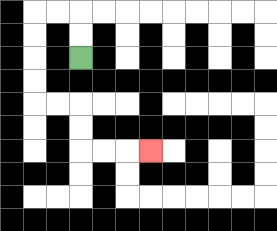{'start': '[3, 2]', 'end': '[6, 6]', 'path_directions': 'U,U,L,L,D,D,D,D,R,R,D,D,R,R,R', 'path_coordinates': '[[3, 2], [3, 1], [3, 0], [2, 0], [1, 0], [1, 1], [1, 2], [1, 3], [1, 4], [2, 4], [3, 4], [3, 5], [3, 6], [4, 6], [5, 6], [6, 6]]'}